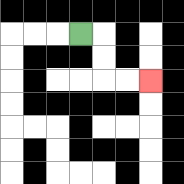{'start': '[3, 1]', 'end': '[6, 3]', 'path_directions': 'R,D,D,R,R', 'path_coordinates': '[[3, 1], [4, 1], [4, 2], [4, 3], [5, 3], [6, 3]]'}